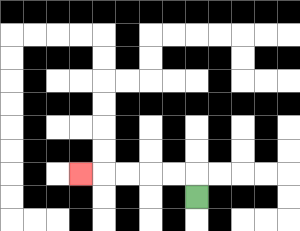{'start': '[8, 8]', 'end': '[3, 7]', 'path_directions': 'U,L,L,L,L,L', 'path_coordinates': '[[8, 8], [8, 7], [7, 7], [6, 7], [5, 7], [4, 7], [3, 7]]'}